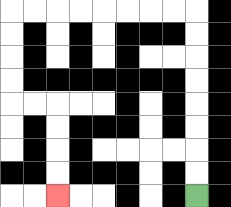{'start': '[8, 8]', 'end': '[2, 8]', 'path_directions': 'U,U,U,U,U,U,U,U,L,L,L,L,L,L,L,L,D,D,D,D,R,R,D,D,D,D', 'path_coordinates': '[[8, 8], [8, 7], [8, 6], [8, 5], [8, 4], [8, 3], [8, 2], [8, 1], [8, 0], [7, 0], [6, 0], [5, 0], [4, 0], [3, 0], [2, 0], [1, 0], [0, 0], [0, 1], [0, 2], [0, 3], [0, 4], [1, 4], [2, 4], [2, 5], [2, 6], [2, 7], [2, 8]]'}